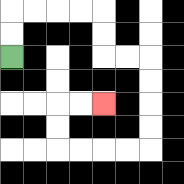{'start': '[0, 2]', 'end': '[4, 4]', 'path_directions': 'U,U,R,R,R,R,D,D,R,R,D,D,D,D,L,L,L,L,U,U,R,R', 'path_coordinates': '[[0, 2], [0, 1], [0, 0], [1, 0], [2, 0], [3, 0], [4, 0], [4, 1], [4, 2], [5, 2], [6, 2], [6, 3], [6, 4], [6, 5], [6, 6], [5, 6], [4, 6], [3, 6], [2, 6], [2, 5], [2, 4], [3, 4], [4, 4]]'}